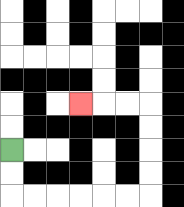{'start': '[0, 6]', 'end': '[3, 4]', 'path_directions': 'D,D,R,R,R,R,R,R,U,U,U,U,L,L,L', 'path_coordinates': '[[0, 6], [0, 7], [0, 8], [1, 8], [2, 8], [3, 8], [4, 8], [5, 8], [6, 8], [6, 7], [6, 6], [6, 5], [6, 4], [5, 4], [4, 4], [3, 4]]'}